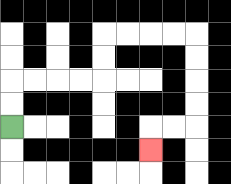{'start': '[0, 5]', 'end': '[6, 6]', 'path_directions': 'U,U,R,R,R,R,U,U,R,R,R,R,D,D,D,D,L,L,D', 'path_coordinates': '[[0, 5], [0, 4], [0, 3], [1, 3], [2, 3], [3, 3], [4, 3], [4, 2], [4, 1], [5, 1], [6, 1], [7, 1], [8, 1], [8, 2], [8, 3], [8, 4], [8, 5], [7, 5], [6, 5], [6, 6]]'}